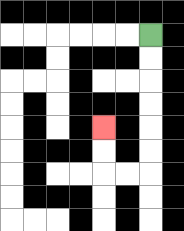{'start': '[6, 1]', 'end': '[4, 5]', 'path_directions': 'D,D,D,D,D,D,L,L,U,U', 'path_coordinates': '[[6, 1], [6, 2], [6, 3], [6, 4], [6, 5], [6, 6], [6, 7], [5, 7], [4, 7], [4, 6], [4, 5]]'}